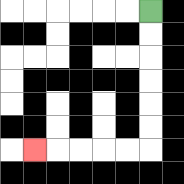{'start': '[6, 0]', 'end': '[1, 6]', 'path_directions': 'D,D,D,D,D,D,L,L,L,L,L', 'path_coordinates': '[[6, 0], [6, 1], [6, 2], [6, 3], [6, 4], [6, 5], [6, 6], [5, 6], [4, 6], [3, 6], [2, 6], [1, 6]]'}